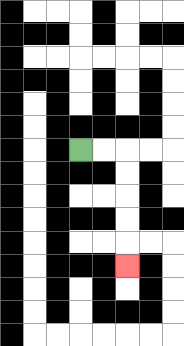{'start': '[3, 6]', 'end': '[5, 11]', 'path_directions': 'R,R,D,D,D,D,D', 'path_coordinates': '[[3, 6], [4, 6], [5, 6], [5, 7], [5, 8], [5, 9], [5, 10], [5, 11]]'}